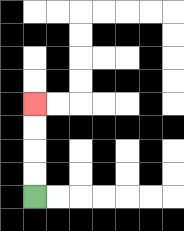{'start': '[1, 8]', 'end': '[1, 4]', 'path_directions': 'U,U,U,U', 'path_coordinates': '[[1, 8], [1, 7], [1, 6], [1, 5], [1, 4]]'}